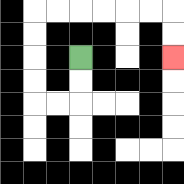{'start': '[3, 2]', 'end': '[7, 2]', 'path_directions': 'D,D,L,L,U,U,U,U,R,R,R,R,R,R,D,D', 'path_coordinates': '[[3, 2], [3, 3], [3, 4], [2, 4], [1, 4], [1, 3], [1, 2], [1, 1], [1, 0], [2, 0], [3, 0], [4, 0], [5, 0], [6, 0], [7, 0], [7, 1], [7, 2]]'}